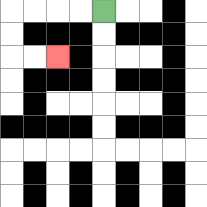{'start': '[4, 0]', 'end': '[2, 2]', 'path_directions': 'L,L,L,L,D,D,R,R', 'path_coordinates': '[[4, 0], [3, 0], [2, 0], [1, 0], [0, 0], [0, 1], [0, 2], [1, 2], [2, 2]]'}